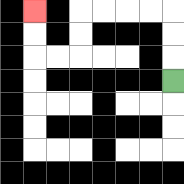{'start': '[7, 3]', 'end': '[1, 0]', 'path_directions': 'U,U,U,L,L,L,L,D,D,L,L,U,U', 'path_coordinates': '[[7, 3], [7, 2], [7, 1], [7, 0], [6, 0], [5, 0], [4, 0], [3, 0], [3, 1], [3, 2], [2, 2], [1, 2], [1, 1], [1, 0]]'}